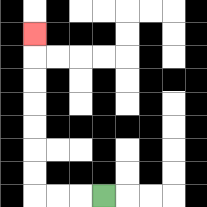{'start': '[4, 8]', 'end': '[1, 1]', 'path_directions': 'L,L,L,U,U,U,U,U,U,U', 'path_coordinates': '[[4, 8], [3, 8], [2, 8], [1, 8], [1, 7], [1, 6], [1, 5], [1, 4], [1, 3], [1, 2], [1, 1]]'}